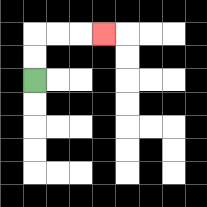{'start': '[1, 3]', 'end': '[4, 1]', 'path_directions': 'U,U,R,R,R', 'path_coordinates': '[[1, 3], [1, 2], [1, 1], [2, 1], [3, 1], [4, 1]]'}